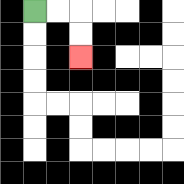{'start': '[1, 0]', 'end': '[3, 2]', 'path_directions': 'R,R,D,D', 'path_coordinates': '[[1, 0], [2, 0], [3, 0], [3, 1], [3, 2]]'}